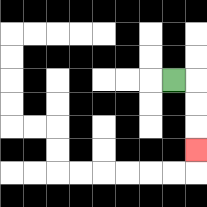{'start': '[7, 3]', 'end': '[8, 6]', 'path_directions': 'R,D,D,D', 'path_coordinates': '[[7, 3], [8, 3], [8, 4], [8, 5], [8, 6]]'}